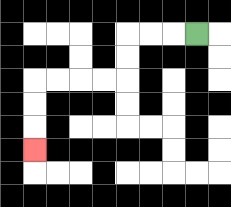{'start': '[8, 1]', 'end': '[1, 6]', 'path_directions': 'L,L,L,D,D,L,L,L,L,D,D,D', 'path_coordinates': '[[8, 1], [7, 1], [6, 1], [5, 1], [5, 2], [5, 3], [4, 3], [3, 3], [2, 3], [1, 3], [1, 4], [1, 5], [1, 6]]'}